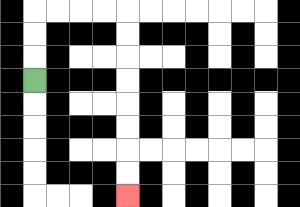{'start': '[1, 3]', 'end': '[5, 8]', 'path_directions': 'U,U,U,R,R,R,R,D,D,D,D,D,D,D,D', 'path_coordinates': '[[1, 3], [1, 2], [1, 1], [1, 0], [2, 0], [3, 0], [4, 0], [5, 0], [5, 1], [5, 2], [5, 3], [5, 4], [5, 5], [5, 6], [5, 7], [5, 8]]'}